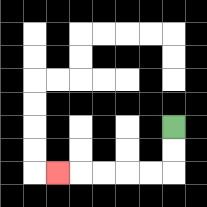{'start': '[7, 5]', 'end': '[2, 7]', 'path_directions': 'D,D,L,L,L,L,L', 'path_coordinates': '[[7, 5], [7, 6], [7, 7], [6, 7], [5, 7], [4, 7], [3, 7], [2, 7]]'}